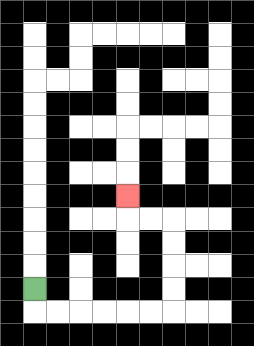{'start': '[1, 12]', 'end': '[5, 8]', 'path_directions': 'D,R,R,R,R,R,R,U,U,U,U,L,L,U', 'path_coordinates': '[[1, 12], [1, 13], [2, 13], [3, 13], [4, 13], [5, 13], [6, 13], [7, 13], [7, 12], [7, 11], [7, 10], [7, 9], [6, 9], [5, 9], [5, 8]]'}